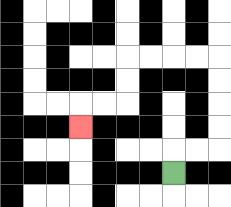{'start': '[7, 7]', 'end': '[3, 5]', 'path_directions': 'U,R,R,U,U,U,U,L,L,L,L,D,D,L,L,D', 'path_coordinates': '[[7, 7], [7, 6], [8, 6], [9, 6], [9, 5], [9, 4], [9, 3], [9, 2], [8, 2], [7, 2], [6, 2], [5, 2], [5, 3], [5, 4], [4, 4], [3, 4], [3, 5]]'}